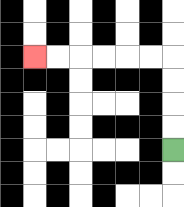{'start': '[7, 6]', 'end': '[1, 2]', 'path_directions': 'U,U,U,U,L,L,L,L,L,L', 'path_coordinates': '[[7, 6], [7, 5], [7, 4], [7, 3], [7, 2], [6, 2], [5, 2], [4, 2], [3, 2], [2, 2], [1, 2]]'}